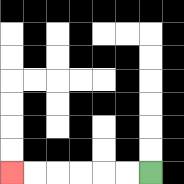{'start': '[6, 7]', 'end': '[0, 7]', 'path_directions': 'L,L,L,L,L,L', 'path_coordinates': '[[6, 7], [5, 7], [4, 7], [3, 7], [2, 7], [1, 7], [0, 7]]'}